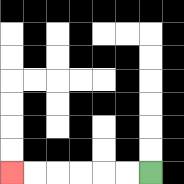{'start': '[6, 7]', 'end': '[0, 7]', 'path_directions': 'L,L,L,L,L,L', 'path_coordinates': '[[6, 7], [5, 7], [4, 7], [3, 7], [2, 7], [1, 7], [0, 7]]'}